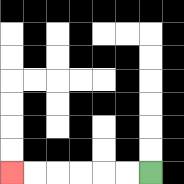{'start': '[6, 7]', 'end': '[0, 7]', 'path_directions': 'L,L,L,L,L,L', 'path_coordinates': '[[6, 7], [5, 7], [4, 7], [3, 7], [2, 7], [1, 7], [0, 7]]'}